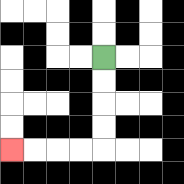{'start': '[4, 2]', 'end': '[0, 6]', 'path_directions': 'D,D,D,D,L,L,L,L', 'path_coordinates': '[[4, 2], [4, 3], [4, 4], [4, 5], [4, 6], [3, 6], [2, 6], [1, 6], [0, 6]]'}